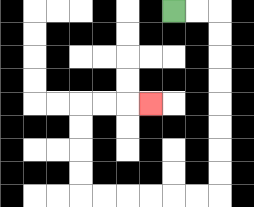{'start': '[7, 0]', 'end': '[6, 4]', 'path_directions': 'R,R,D,D,D,D,D,D,D,D,L,L,L,L,L,L,U,U,U,U,R,R,R', 'path_coordinates': '[[7, 0], [8, 0], [9, 0], [9, 1], [9, 2], [9, 3], [9, 4], [9, 5], [9, 6], [9, 7], [9, 8], [8, 8], [7, 8], [6, 8], [5, 8], [4, 8], [3, 8], [3, 7], [3, 6], [3, 5], [3, 4], [4, 4], [5, 4], [6, 4]]'}